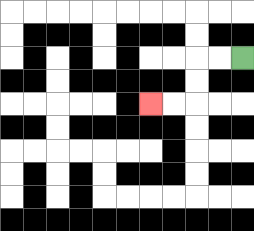{'start': '[10, 2]', 'end': '[6, 4]', 'path_directions': 'L,L,D,D,L,L', 'path_coordinates': '[[10, 2], [9, 2], [8, 2], [8, 3], [8, 4], [7, 4], [6, 4]]'}